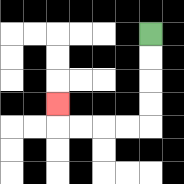{'start': '[6, 1]', 'end': '[2, 4]', 'path_directions': 'D,D,D,D,L,L,L,L,U', 'path_coordinates': '[[6, 1], [6, 2], [6, 3], [6, 4], [6, 5], [5, 5], [4, 5], [3, 5], [2, 5], [2, 4]]'}